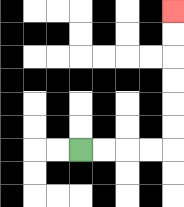{'start': '[3, 6]', 'end': '[7, 0]', 'path_directions': 'R,R,R,R,U,U,U,U,U,U', 'path_coordinates': '[[3, 6], [4, 6], [5, 6], [6, 6], [7, 6], [7, 5], [7, 4], [7, 3], [7, 2], [7, 1], [7, 0]]'}